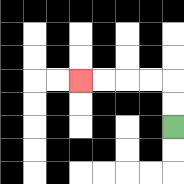{'start': '[7, 5]', 'end': '[3, 3]', 'path_directions': 'U,U,L,L,L,L', 'path_coordinates': '[[7, 5], [7, 4], [7, 3], [6, 3], [5, 3], [4, 3], [3, 3]]'}